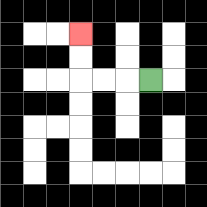{'start': '[6, 3]', 'end': '[3, 1]', 'path_directions': 'L,L,L,U,U', 'path_coordinates': '[[6, 3], [5, 3], [4, 3], [3, 3], [3, 2], [3, 1]]'}